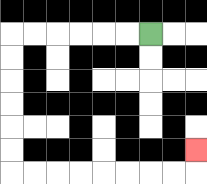{'start': '[6, 1]', 'end': '[8, 6]', 'path_directions': 'L,L,L,L,L,L,D,D,D,D,D,D,R,R,R,R,R,R,R,R,U', 'path_coordinates': '[[6, 1], [5, 1], [4, 1], [3, 1], [2, 1], [1, 1], [0, 1], [0, 2], [0, 3], [0, 4], [0, 5], [0, 6], [0, 7], [1, 7], [2, 7], [3, 7], [4, 7], [5, 7], [6, 7], [7, 7], [8, 7], [8, 6]]'}